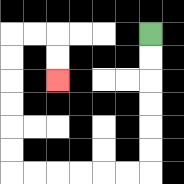{'start': '[6, 1]', 'end': '[2, 3]', 'path_directions': 'D,D,D,D,D,D,L,L,L,L,L,L,U,U,U,U,U,U,R,R,D,D', 'path_coordinates': '[[6, 1], [6, 2], [6, 3], [6, 4], [6, 5], [6, 6], [6, 7], [5, 7], [4, 7], [3, 7], [2, 7], [1, 7], [0, 7], [0, 6], [0, 5], [0, 4], [0, 3], [0, 2], [0, 1], [1, 1], [2, 1], [2, 2], [2, 3]]'}